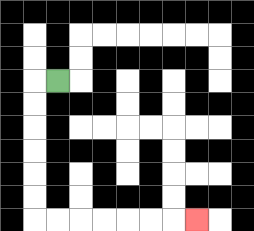{'start': '[2, 3]', 'end': '[8, 9]', 'path_directions': 'L,D,D,D,D,D,D,R,R,R,R,R,R,R', 'path_coordinates': '[[2, 3], [1, 3], [1, 4], [1, 5], [1, 6], [1, 7], [1, 8], [1, 9], [2, 9], [3, 9], [4, 9], [5, 9], [6, 9], [7, 9], [8, 9]]'}